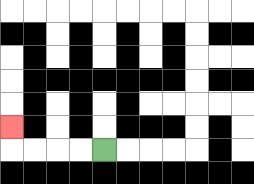{'start': '[4, 6]', 'end': '[0, 5]', 'path_directions': 'L,L,L,L,U', 'path_coordinates': '[[4, 6], [3, 6], [2, 6], [1, 6], [0, 6], [0, 5]]'}